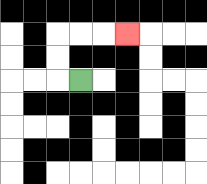{'start': '[3, 3]', 'end': '[5, 1]', 'path_directions': 'L,U,U,R,R,R', 'path_coordinates': '[[3, 3], [2, 3], [2, 2], [2, 1], [3, 1], [4, 1], [5, 1]]'}